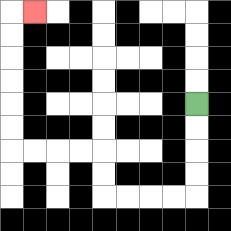{'start': '[8, 4]', 'end': '[1, 0]', 'path_directions': 'D,D,D,D,L,L,L,L,U,U,L,L,L,L,U,U,U,U,U,U,R', 'path_coordinates': '[[8, 4], [8, 5], [8, 6], [8, 7], [8, 8], [7, 8], [6, 8], [5, 8], [4, 8], [4, 7], [4, 6], [3, 6], [2, 6], [1, 6], [0, 6], [0, 5], [0, 4], [0, 3], [0, 2], [0, 1], [0, 0], [1, 0]]'}